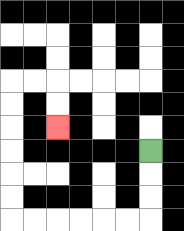{'start': '[6, 6]', 'end': '[2, 5]', 'path_directions': 'D,D,D,L,L,L,L,L,L,U,U,U,U,U,U,R,R,D,D', 'path_coordinates': '[[6, 6], [6, 7], [6, 8], [6, 9], [5, 9], [4, 9], [3, 9], [2, 9], [1, 9], [0, 9], [0, 8], [0, 7], [0, 6], [0, 5], [0, 4], [0, 3], [1, 3], [2, 3], [2, 4], [2, 5]]'}